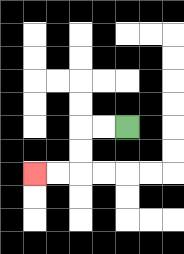{'start': '[5, 5]', 'end': '[1, 7]', 'path_directions': 'L,L,D,D,L,L', 'path_coordinates': '[[5, 5], [4, 5], [3, 5], [3, 6], [3, 7], [2, 7], [1, 7]]'}